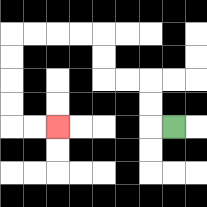{'start': '[7, 5]', 'end': '[2, 5]', 'path_directions': 'L,U,U,L,L,U,U,L,L,L,L,D,D,D,D,R,R', 'path_coordinates': '[[7, 5], [6, 5], [6, 4], [6, 3], [5, 3], [4, 3], [4, 2], [4, 1], [3, 1], [2, 1], [1, 1], [0, 1], [0, 2], [0, 3], [0, 4], [0, 5], [1, 5], [2, 5]]'}